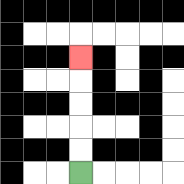{'start': '[3, 7]', 'end': '[3, 2]', 'path_directions': 'U,U,U,U,U', 'path_coordinates': '[[3, 7], [3, 6], [3, 5], [3, 4], [3, 3], [3, 2]]'}